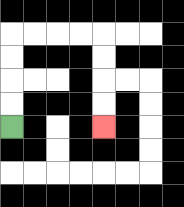{'start': '[0, 5]', 'end': '[4, 5]', 'path_directions': 'U,U,U,U,R,R,R,R,D,D,D,D', 'path_coordinates': '[[0, 5], [0, 4], [0, 3], [0, 2], [0, 1], [1, 1], [2, 1], [3, 1], [4, 1], [4, 2], [4, 3], [4, 4], [4, 5]]'}